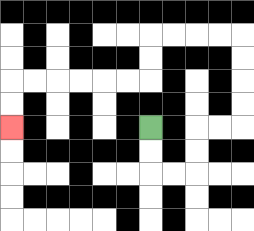{'start': '[6, 5]', 'end': '[0, 5]', 'path_directions': 'D,D,R,R,U,U,R,R,U,U,U,U,L,L,L,L,D,D,L,L,L,L,L,L,D,D', 'path_coordinates': '[[6, 5], [6, 6], [6, 7], [7, 7], [8, 7], [8, 6], [8, 5], [9, 5], [10, 5], [10, 4], [10, 3], [10, 2], [10, 1], [9, 1], [8, 1], [7, 1], [6, 1], [6, 2], [6, 3], [5, 3], [4, 3], [3, 3], [2, 3], [1, 3], [0, 3], [0, 4], [0, 5]]'}